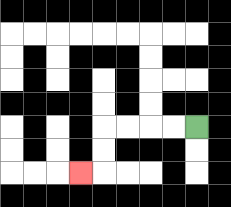{'start': '[8, 5]', 'end': '[3, 7]', 'path_directions': 'L,L,L,L,D,D,L', 'path_coordinates': '[[8, 5], [7, 5], [6, 5], [5, 5], [4, 5], [4, 6], [4, 7], [3, 7]]'}